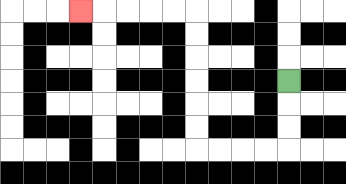{'start': '[12, 3]', 'end': '[3, 0]', 'path_directions': 'D,D,D,L,L,L,L,U,U,U,U,U,U,L,L,L,L,L', 'path_coordinates': '[[12, 3], [12, 4], [12, 5], [12, 6], [11, 6], [10, 6], [9, 6], [8, 6], [8, 5], [8, 4], [8, 3], [8, 2], [8, 1], [8, 0], [7, 0], [6, 0], [5, 0], [4, 0], [3, 0]]'}